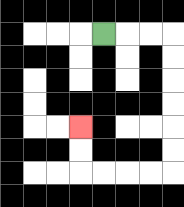{'start': '[4, 1]', 'end': '[3, 5]', 'path_directions': 'R,R,R,D,D,D,D,D,D,L,L,L,L,U,U', 'path_coordinates': '[[4, 1], [5, 1], [6, 1], [7, 1], [7, 2], [7, 3], [7, 4], [7, 5], [7, 6], [7, 7], [6, 7], [5, 7], [4, 7], [3, 7], [3, 6], [3, 5]]'}